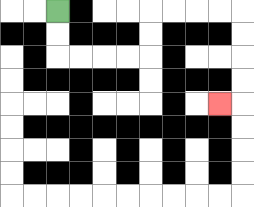{'start': '[2, 0]', 'end': '[9, 4]', 'path_directions': 'D,D,R,R,R,R,U,U,R,R,R,R,D,D,D,D,L', 'path_coordinates': '[[2, 0], [2, 1], [2, 2], [3, 2], [4, 2], [5, 2], [6, 2], [6, 1], [6, 0], [7, 0], [8, 0], [9, 0], [10, 0], [10, 1], [10, 2], [10, 3], [10, 4], [9, 4]]'}